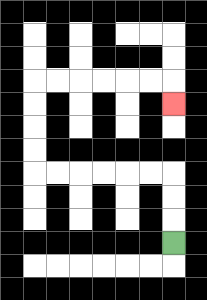{'start': '[7, 10]', 'end': '[7, 4]', 'path_directions': 'U,U,U,L,L,L,L,L,L,U,U,U,U,R,R,R,R,R,R,D', 'path_coordinates': '[[7, 10], [7, 9], [7, 8], [7, 7], [6, 7], [5, 7], [4, 7], [3, 7], [2, 7], [1, 7], [1, 6], [1, 5], [1, 4], [1, 3], [2, 3], [3, 3], [4, 3], [5, 3], [6, 3], [7, 3], [7, 4]]'}